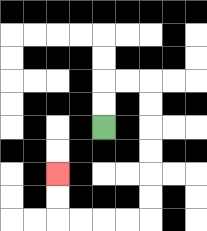{'start': '[4, 5]', 'end': '[2, 7]', 'path_directions': 'U,U,R,R,D,D,D,D,D,D,L,L,L,L,U,U', 'path_coordinates': '[[4, 5], [4, 4], [4, 3], [5, 3], [6, 3], [6, 4], [6, 5], [6, 6], [6, 7], [6, 8], [6, 9], [5, 9], [4, 9], [3, 9], [2, 9], [2, 8], [2, 7]]'}